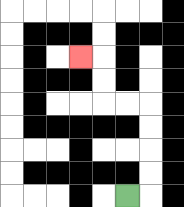{'start': '[5, 8]', 'end': '[3, 2]', 'path_directions': 'R,U,U,U,U,L,L,U,U,L', 'path_coordinates': '[[5, 8], [6, 8], [6, 7], [6, 6], [6, 5], [6, 4], [5, 4], [4, 4], [4, 3], [4, 2], [3, 2]]'}